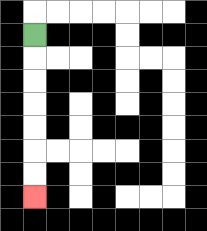{'start': '[1, 1]', 'end': '[1, 8]', 'path_directions': 'D,D,D,D,D,D,D', 'path_coordinates': '[[1, 1], [1, 2], [1, 3], [1, 4], [1, 5], [1, 6], [1, 7], [1, 8]]'}